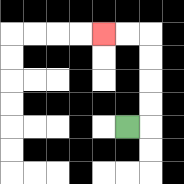{'start': '[5, 5]', 'end': '[4, 1]', 'path_directions': 'R,U,U,U,U,L,L', 'path_coordinates': '[[5, 5], [6, 5], [6, 4], [6, 3], [6, 2], [6, 1], [5, 1], [4, 1]]'}